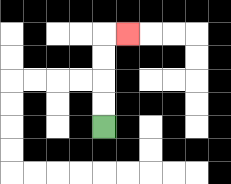{'start': '[4, 5]', 'end': '[5, 1]', 'path_directions': 'U,U,U,U,R', 'path_coordinates': '[[4, 5], [4, 4], [4, 3], [4, 2], [4, 1], [5, 1]]'}